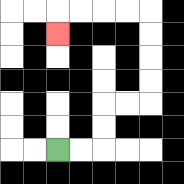{'start': '[2, 6]', 'end': '[2, 1]', 'path_directions': 'R,R,U,U,R,R,U,U,U,U,L,L,L,L,D', 'path_coordinates': '[[2, 6], [3, 6], [4, 6], [4, 5], [4, 4], [5, 4], [6, 4], [6, 3], [6, 2], [6, 1], [6, 0], [5, 0], [4, 0], [3, 0], [2, 0], [2, 1]]'}